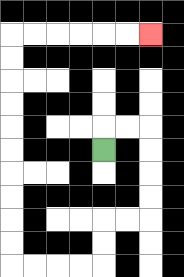{'start': '[4, 6]', 'end': '[6, 1]', 'path_directions': 'U,R,R,D,D,D,D,L,L,D,D,L,L,L,L,U,U,U,U,U,U,U,U,U,U,R,R,R,R,R,R', 'path_coordinates': '[[4, 6], [4, 5], [5, 5], [6, 5], [6, 6], [6, 7], [6, 8], [6, 9], [5, 9], [4, 9], [4, 10], [4, 11], [3, 11], [2, 11], [1, 11], [0, 11], [0, 10], [0, 9], [0, 8], [0, 7], [0, 6], [0, 5], [0, 4], [0, 3], [0, 2], [0, 1], [1, 1], [2, 1], [3, 1], [4, 1], [5, 1], [6, 1]]'}